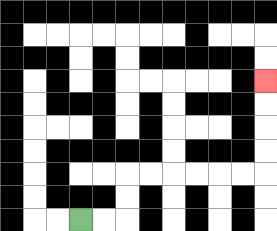{'start': '[3, 9]', 'end': '[11, 3]', 'path_directions': 'R,R,U,U,R,R,R,R,R,R,U,U,U,U', 'path_coordinates': '[[3, 9], [4, 9], [5, 9], [5, 8], [5, 7], [6, 7], [7, 7], [8, 7], [9, 7], [10, 7], [11, 7], [11, 6], [11, 5], [11, 4], [11, 3]]'}